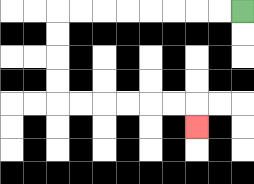{'start': '[10, 0]', 'end': '[8, 5]', 'path_directions': 'L,L,L,L,L,L,L,L,D,D,D,D,R,R,R,R,R,R,D', 'path_coordinates': '[[10, 0], [9, 0], [8, 0], [7, 0], [6, 0], [5, 0], [4, 0], [3, 0], [2, 0], [2, 1], [2, 2], [2, 3], [2, 4], [3, 4], [4, 4], [5, 4], [6, 4], [7, 4], [8, 4], [8, 5]]'}